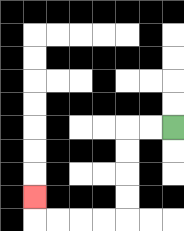{'start': '[7, 5]', 'end': '[1, 8]', 'path_directions': 'L,L,D,D,D,D,L,L,L,L,U', 'path_coordinates': '[[7, 5], [6, 5], [5, 5], [5, 6], [5, 7], [5, 8], [5, 9], [4, 9], [3, 9], [2, 9], [1, 9], [1, 8]]'}